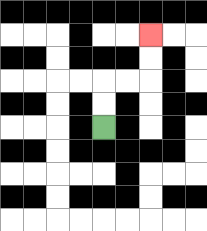{'start': '[4, 5]', 'end': '[6, 1]', 'path_directions': 'U,U,R,R,U,U', 'path_coordinates': '[[4, 5], [4, 4], [4, 3], [5, 3], [6, 3], [6, 2], [6, 1]]'}